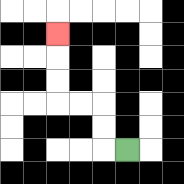{'start': '[5, 6]', 'end': '[2, 1]', 'path_directions': 'L,U,U,L,L,U,U,U', 'path_coordinates': '[[5, 6], [4, 6], [4, 5], [4, 4], [3, 4], [2, 4], [2, 3], [2, 2], [2, 1]]'}